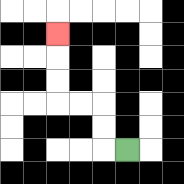{'start': '[5, 6]', 'end': '[2, 1]', 'path_directions': 'L,U,U,L,L,U,U,U', 'path_coordinates': '[[5, 6], [4, 6], [4, 5], [4, 4], [3, 4], [2, 4], [2, 3], [2, 2], [2, 1]]'}